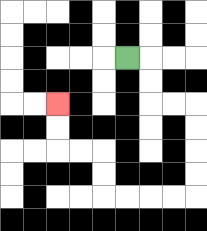{'start': '[5, 2]', 'end': '[2, 4]', 'path_directions': 'R,D,D,R,R,D,D,D,D,L,L,L,L,U,U,L,L,U,U', 'path_coordinates': '[[5, 2], [6, 2], [6, 3], [6, 4], [7, 4], [8, 4], [8, 5], [8, 6], [8, 7], [8, 8], [7, 8], [6, 8], [5, 8], [4, 8], [4, 7], [4, 6], [3, 6], [2, 6], [2, 5], [2, 4]]'}